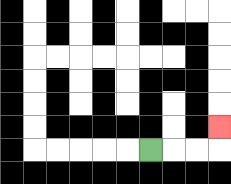{'start': '[6, 6]', 'end': '[9, 5]', 'path_directions': 'R,R,R,U', 'path_coordinates': '[[6, 6], [7, 6], [8, 6], [9, 6], [9, 5]]'}